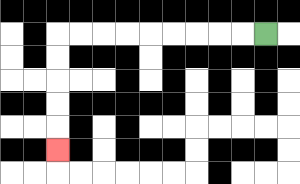{'start': '[11, 1]', 'end': '[2, 6]', 'path_directions': 'L,L,L,L,L,L,L,L,L,D,D,D,D,D', 'path_coordinates': '[[11, 1], [10, 1], [9, 1], [8, 1], [7, 1], [6, 1], [5, 1], [4, 1], [3, 1], [2, 1], [2, 2], [2, 3], [2, 4], [2, 5], [2, 6]]'}